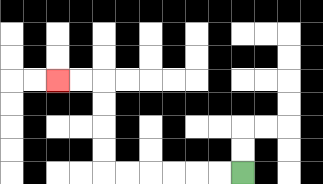{'start': '[10, 7]', 'end': '[2, 3]', 'path_directions': 'L,L,L,L,L,L,U,U,U,U,L,L', 'path_coordinates': '[[10, 7], [9, 7], [8, 7], [7, 7], [6, 7], [5, 7], [4, 7], [4, 6], [4, 5], [4, 4], [4, 3], [3, 3], [2, 3]]'}